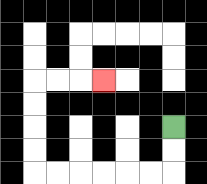{'start': '[7, 5]', 'end': '[4, 3]', 'path_directions': 'D,D,L,L,L,L,L,L,U,U,U,U,R,R,R', 'path_coordinates': '[[7, 5], [7, 6], [7, 7], [6, 7], [5, 7], [4, 7], [3, 7], [2, 7], [1, 7], [1, 6], [1, 5], [1, 4], [1, 3], [2, 3], [3, 3], [4, 3]]'}